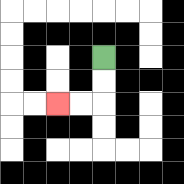{'start': '[4, 2]', 'end': '[2, 4]', 'path_directions': 'D,D,L,L', 'path_coordinates': '[[4, 2], [4, 3], [4, 4], [3, 4], [2, 4]]'}